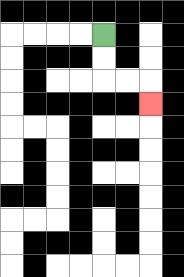{'start': '[4, 1]', 'end': '[6, 4]', 'path_directions': 'D,D,R,R,D', 'path_coordinates': '[[4, 1], [4, 2], [4, 3], [5, 3], [6, 3], [6, 4]]'}